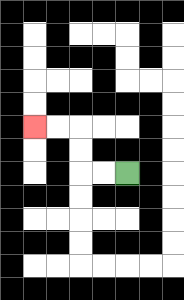{'start': '[5, 7]', 'end': '[1, 5]', 'path_directions': 'L,L,U,U,L,L', 'path_coordinates': '[[5, 7], [4, 7], [3, 7], [3, 6], [3, 5], [2, 5], [1, 5]]'}